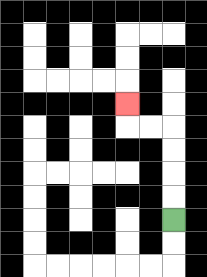{'start': '[7, 9]', 'end': '[5, 4]', 'path_directions': 'U,U,U,U,L,L,U', 'path_coordinates': '[[7, 9], [7, 8], [7, 7], [7, 6], [7, 5], [6, 5], [5, 5], [5, 4]]'}